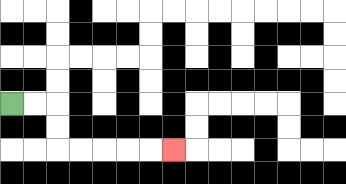{'start': '[0, 4]', 'end': '[7, 6]', 'path_directions': 'R,R,D,D,R,R,R,R,R', 'path_coordinates': '[[0, 4], [1, 4], [2, 4], [2, 5], [2, 6], [3, 6], [4, 6], [5, 6], [6, 6], [7, 6]]'}